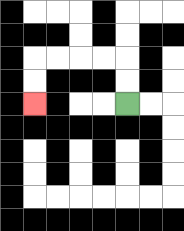{'start': '[5, 4]', 'end': '[1, 4]', 'path_directions': 'U,U,L,L,L,L,D,D', 'path_coordinates': '[[5, 4], [5, 3], [5, 2], [4, 2], [3, 2], [2, 2], [1, 2], [1, 3], [1, 4]]'}